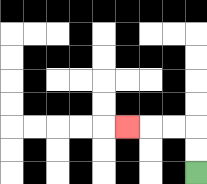{'start': '[8, 7]', 'end': '[5, 5]', 'path_directions': 'U,U,L,L,L', 'path_coordinates': '[[8, 7], [8, 6], [8, 5], [7, 5], [6, 5], [5, 5]]'}